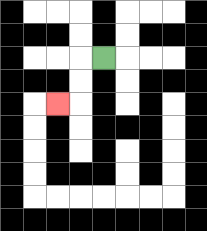{'start': '[4, 2]', 'end': '[2, 4]', 'path_directions': 'L,D,D,L', 'path_coordinates': '[[4, 2], [3, 2], [3, 3], [3, 4], [2, 4]]'}